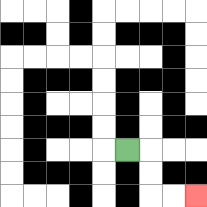{'start': '[5, 6]', 'end': '[8, 8]', 'path_directions': 'R,D,D,R,R', 'path_coordinates': '[[5, 6], [6, 6], [6, 7], [6, 8], [7, 8], [8, 8]]'}